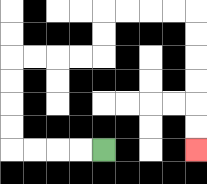{'start': '[4, 6]', 'end': '[8, 6]', 'path_directions': 'L,L,L,L,U,U,U,U,R,R,R,R,U,U,R,R,R,R,D,D,D,D,D,D', 'path_coordinates': '[[4, 6], [3, 6], [2, 6], [1, 6], [0, 6], [0, 5], [0, 4], [0, 3], [0, 2], [1, 2], [2, 2], [3, 2], [4, 2], [4, 1], [4, 0], [5, 0], [6, 0], [7, 0], [8, 0], [8, 1], [8, 2], [8, 3], [8, 4], [8, 5], [8, 6]]'}